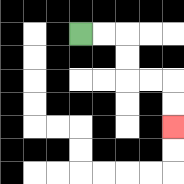{'start': '[3, 1]', 'end': '[7, 5]', 'path_directions': 'R,R,D,D,R,R,D,D', 'path_coordinates': '[[3, 1], [4, 1], [5, 1], [5, 2], [5, 3], [6, 3], [7, 3], [7, 4], [7, 5]]'}